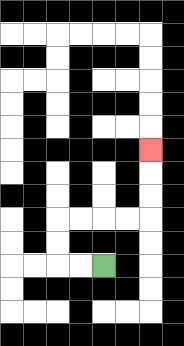{'start': '[4, 11]', 'end': '[6, 6]', 'path_directions': 'L,L,U,U,R,R,R,R,U,U,U', 'path_coordinates': '[[4, 11], [3, 11], [2, 11], [2, 10], [2, 9], [3, 9], [4, 9], [5, 9], [6, 9], [6, 8], [6, 7], [6, 6]]'}